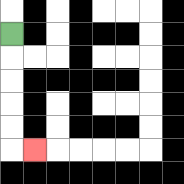{'start': '[0, 1]', 'end': '[1, 6]', 'path_directions': 'D,D,D,D,D,R', 'path_coordinates': '[[0, 1], [0, 2], [0, 3], [0, 4], [0, 5], [0, 6], [1, 6]]'}